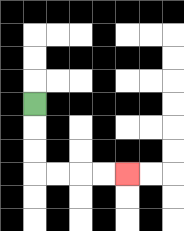{'start': '[1, 4]', 'end': '[5, 7]', 'path_directions': 'D,D,D,R,R,R,R', 'path_coordinates': '[[1, 4], [1, 5], [1, 6], [1, 7], [2, 7], [3, 7], [4, 7], [5, 7]]'}